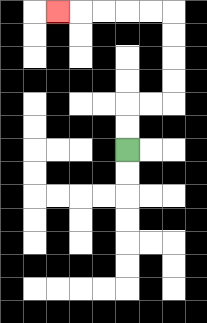{'start': '[5, 6]', 'end': '[2, 0]', 'path_directions': 'U,U,R,R,U,U,U,U,L,L,L,L,L', 'path_coordinates': '[[5, 6], [5, 5], [5, 4], [6, 4], [7, 4], [7, 3], [7, 2], [7, 1], [7, 0], [6, 0], [5, 0], [4, 0], [3, 0], [2, 0]]'}